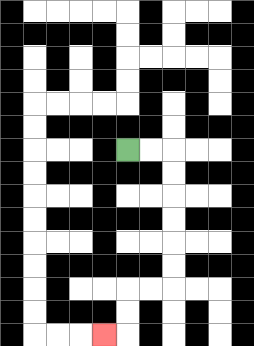{'start': '[5, 6]', 'end': '[4, 14]', 'path_directions': 'R,R,D,D,D,D,D,D,L,L,D,D,L', 'path_coordinates': '[[5, 6], [6, 6], [7, 6], [7, 7], [7, 8], [7, 9], [7, 10], [7, 11], [7, 12], [6, 12], [5, 12], [5, 13], [5, 14], [4, 14]]'}